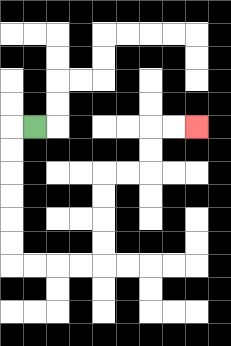{'start': '[1, 5]', 'end': '[8, 5]', 'path_directions': 'L,D,D,D,D,D,D,R,R,R,R,U,U,U,U,R,R,U,U,R,R', 'path_coordinates': '[[1, 5], [0, 5], [0, 6], [0, 7], [0, 8], [0, 9], [0, 10], [0, 11], [1, 11], [2, 11], [3, 11], [4, 11], [4, 10], [4, 9], [4, 8], [4, 7], [5, 7], [6, 7], [6, 6], [6, 5], [7, 5], [8, 5]]'}